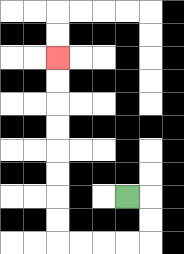{'start': '[5, 8]', 'end': '[2, 2]', 'path_directions': 'R,D,D,L,L,L,L,U,U,U,U,U,U,U,U', 'path_coordinates': '[[5, 8], [6, 8], [6, 9], [6, 10], [5, 10], [4, 10], [3, 10], [2, 10], [2, 9], [2, 8], [2, 7], [2, 6], [2, 5], [2, 4], [2, 3], [2, 2]]'}